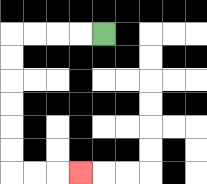{'start': '[4, 1]', 'end': '[3, 7]', 'path_directions': 'L,L,L,L,D,D,D,D,D,D,R,R,R', 'path_coordinates': '[[4, 1], [3, 1], [2, 1], [1, 1], [0, 1], [0, 2], [0, 3], [0, 4], [0, 5], [0, 6], [0, 7], [1, 7], [2, 7], [3, 7]]'}